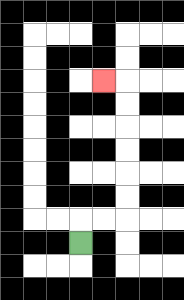{'start': '[3, 10]', 'end': '[4, 3]', 'path_directions': 'U,R,R,U,U,U,U,U,U,L', 'path_coordinates': '[[3, 10], [3, 9], [4, 9], [5, 9], [5, 8], [5, 7], [5, 6], [5, 5], [5, 4], [5, 3], [4, 3]]'}